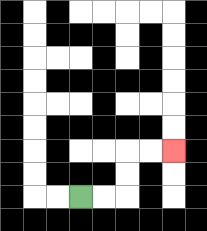{'start': '[3, 8]', 'end': '[7, 6]', 'path_directions': 'R,R,U,U,R,R', 'path_coordinates': '[[3, 8], [4, 8], [5, 8], [5, 7], [5, 6], [6, 6], [7, 6]]'}